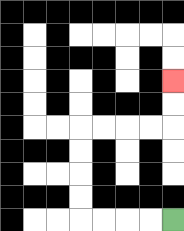{'start': '[7, 9]', 'end': '[7, 3]', 'path_directions': 'L,L,L,L,U,U,U,U,R,R,R,R,U,U', 'path_coordinates': '[[7, 9], [6, 9], [5, 9], [4, 9], [3, 9], [3, 8], [3, 7], [3, 6], [3, 5], [4, 5], [5, 5], [6, 5], [7, 5], [7, 4], [7, 3]]'}